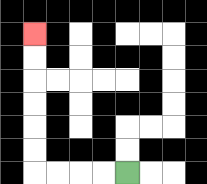{'start': '[5, 7]', 'end': '[1, 1]', 'path_directions': 'L,L,L,L,U,U,U,U,U,U', 'path_coordinates': '[[5, 7], [4, 7], [3, 7], [2, 7], [1, 7], [1, 6], [1, 5], [1, 4], [1, 3], [1, 2], [1, 1]]'}